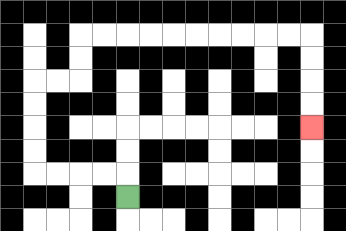{'start': '[5, 8]', 'end': '[13, 5]', 'path_directions': 'U,L,L,L,L,U,U,U,U,R,R,U,U,R,R,R,R,R,R,R,R,R,R,D,D,D,D', 'path_coordinates': '[[5, 8], [5, 7], [4, 7], [3, 7], [2, 7], [1, 7], [1, 6], [1, 5], [1, 4], [1, 3], [2, 3], [3, 3], [3, 2], [3, 1], [4, 1], [5, 1], [6, 1], [7, 1], [8, 1], [9, 1], [10, 1], [11, 1], [12, 1], [13, 1], [13, 2], [13, 3], [13, 4], [13, 5]]'}